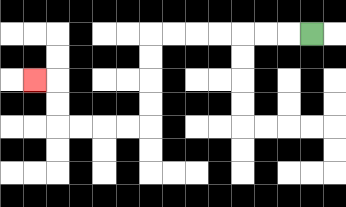{'start': '[13, 1]', 'end': '[1, 3]', 'path_directions': 'L,L,L,L,L,L,L,D,D,D,D,L,L,L,L,U,U,L', 'path_coordinates': '[[13, 1], [12, 1], [11, 1], [10, 1], [9, 1], [8, 1], [7, 1], [6, 1], [6, 2], [6, 3], [6, 4], [6, 5], [5, 5], [4, 5], [3, 5], [2, 5], [2, 4], [2, 3], [1, 3]]'}